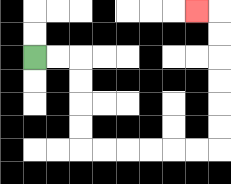{'start': '[1, 2]', 'end': '[8, 0]', 'path_directions': 'R,R,D,D,D,D,R,R,R,R,R,R,U,U,U,U,U,U,L', 'path_coordinates': '[[1, 2], [2, 2], [3, 2], [3, 3], [3, 4], [3, 5], [3, 6], [4, 6], [5, 6], [6, 6], [7, 6], [8, 6], [9, 6], [9, 5], [9, 4], [9, 3], [9, 2], [9, 1], [9, 0], [8, 0]]'}